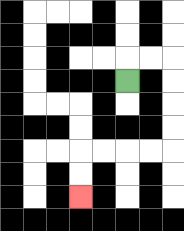{'start': '[5, 3]', 'end': '[3, 8]', 'path_directions': 'U,R,R,D,D,D,D,L,L,L,L,D,D', 'path_coordinates': '[[5, 3], [5, 2], [6, 2], [7, 2], [7, 3], [7, 4], [7, 5], [7, 6], [6, 6], [5, 6], [4, 6], [3, 6], [3, 7], [3, 8]]'}